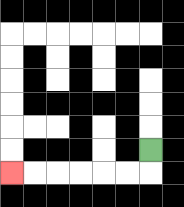{'start': '[6, 6]', 'end': '[0, 7]', 'path_directions': 'D,L,L,L,L,L,L', 'path_coordinates': '[[6, 6], [6, 7], [5, 7], [4, 7], [3, 7], [2, 7], [1, 7], [0, 7]]'}